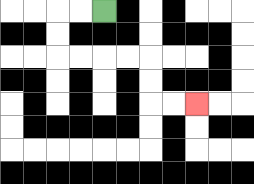{'start': '[4, 0]', 'end': '[8, 4]', 'path_directions': 'L,L,D,D,R,R,R,R,D,D,R,R', 'path_coordinates': '[[4, 0], [3, 0], [2, 0], [2, 1], [2, 2], [3, 2], [4, 2], [5, 2], [6, 2], [6, 3], [6, 4], [7, 4], [8, 4]]'}